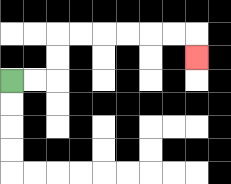{'start': '[0, 3]', 'end': '[8, 2]', 'path_directions': 'R,R,U,U,R,R,R,R,R,R,D', 'path_coordinates': '[[0, 3], [1, 3], [2, 3], [2, 2], [2, 1], [3, 1], [4, 1], [5, 1], [6, 1], [7, 1], [8, 1], [8, 2]]'}